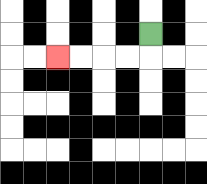{'start': '[6, 1]', 'end': '[2, 2]', 'path_directions': 'D,L,L,L,L', 'path_coordinates': '[[6, 1], [6, 2], [5, 2], [4, 2], [3, 2], [2, 2]]'}